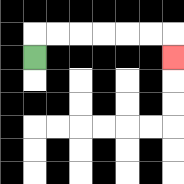{'start': '[1, 2]', 'end': '[7, 2]', 'path_directions': 'U,R,R,R,R,R,R,D', 'path_coordinates': '[[1, 2], [1, 1], [2, 1], [3, 1], [4, 1], [5, 1], [6, 1], [7, 1], [7, 2]]'}